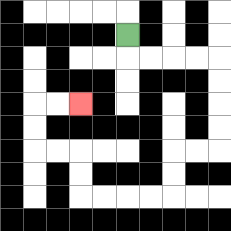{'start': '[5, 1]', 'end': '[3, 4]', 'path_directions': 'D,R,R,R,R,D,D,D,D,L,L,D,D,L,L,L,L,U,U,L,L,U,U,R,R', 'path_coordinates': '[[5, 1], [5, 2], [6, 2], [7, 2], [8, 2], [9, 2], [9, 3], [9, 4], [9, 5], [9, 6], [8, 6], [7, 6], [7, 7], [7, 8], [6, 8], [5, 8], [4, 8], [3, 8], [3, 7], [3, 6], [2, 6], [1, 6], [1, 5], [1, 4], [2, 4], [3, 4]]'}